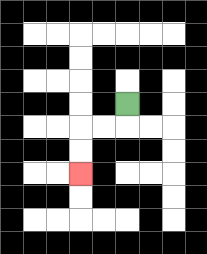{'start': '[5, 4]', 'end': '[3, 7]', 'path_directions': 'D,L,L,D,D', 'path_coordinates': '[[5, 4], [5, 5], [4, 5], [3, 5], [3, 6], [3, 7]]'}